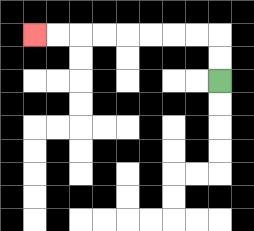{'start': '[9, 3]', 'end': '[1, 1]', 'path_directions': 'U,U,L,L,L,L,L,L,L,L', 'path_coordinates': '[[9, 3], [9, 2], [9, 1], [8, 1], [7, 1], [6, 1], [5, 1], [4, 1], [3, 1], [2, 1], [1, 1]]'}